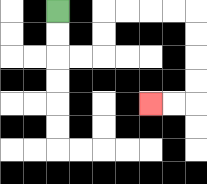{'start': '[2, 0]', 'end': '[6, 4]', 'path_directions': 'D,D,R,R,U,U,R,R,R,R,D,D,D,D,L,L', 'path_coordinates': '[[2, 0], [2, 1], [2, 2], [3, 2], [4, 2], [4, 1], [4, 0], [5, 0], [6, 0], [7, 0], [8, 0], [8, 1], [8, 2], [8, 3], [8, 4], [7, 4], [6, 4]]'}